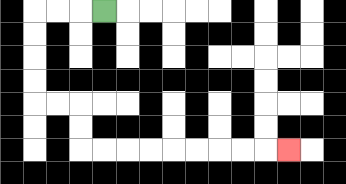{'start': '[4, 0]', 'end': '[12, 6]', 'path_directions': 'L,L,L,D,D,D,D,R,R,D,D,R,R,R,R,R,R,R,R,R', 'path_coordinates': '[[4, 0], [3, 0], [2, 0], [1, 0], [1, 1], [1, 2], [1, 3], [1, 4], [2, 4], [3, 4], [3, 5], [3, 6], [4, 6], [5, 6], [6, 6], [7, 6], [8, 6], [9, 6], [10, 6], [11, 6], [12, 6]]'}